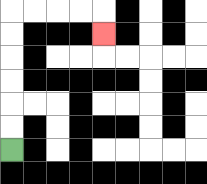{'start': '[0, 6]', 'end': '[4, 1]', 'path_directions': 'U,U,U,U,U,U,R,R,R,R,D', 'path_coordinates': '[[0, 6], [0, 5], [0, 4], [0, 3], [0, 2], [0, 1], [0, 0], [1, 0], [2, 0], [3, 0], [4, 0], [4, 1]]'}